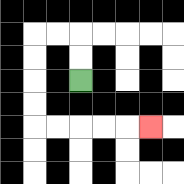{'start': '[3, 3]', 'end': '[6, 5]', 'path_directions': 'U,U,L,L,D,D,D,D,R,R,R,R,R', 'path_coordinates': '[[3, 3], [3, 2], [3, 1], [2, 1], [1, 1], [1, 2], [1, 3], [1, 4], [1, 5], [2, 5], [3, 5], [4, 5], [5, 5], [6, 5]]'}